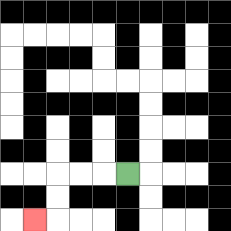{'start': '[5, 7]', 'end': '[1, 9]', 'path_directions': 'L,L,L,D,D,L', 'path_coordinates': '[[5, 7], [4, 7], [3, 7], [2, 7], [2, 8], [2, 9], [1, 9]]'}